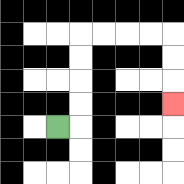{'start': '[2, 5]', 'end': '[7, 4]', 'path_directions': 'R,U,U,U,U,R,R,R,R,D,D,D', 'path_coordinates': '[[2, 5], [3, 5], [3, 4], [3, 3], [3, 2], [3, 1], [4, 1], [5, 1], [6, 1], [7, 1], [7, 2], [7, 3], [7, 4]]'}